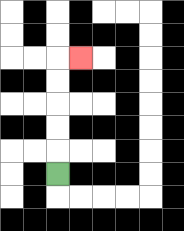{'start': '[2, 7]', 'end': '[3, 2]', 'path_directions': 'U,U,U,U,U,R', 'path_coordinates': '[[2, 7], [2, 6], [2, 5], [2, 4], [2, 3], [2, 2], [3, 2]]'}